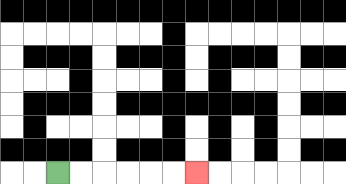{'start': '[2, 7]', 'end': '[8, 7]', 'path_directions': 'R,R,R,R,R,R', 'path_coordinates': '[[2, 7], [3, 7], [4, 7], [5, 7], [6, 7], [7, 7], [8, 7]]'}